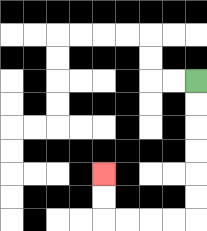{'start': '[8, 3]', 'end': '[4, 7]', 'path_directions': 'D,D,D,D,D,D,L,L,L,L,U,U', 'path_coordinates': '[[8, 3], [8, 4], [8, 5], [8, 6], [8, 7], [8, 8], [8, 9], [7, 9], [6, 9], [5, 9], [4, 9], [4, 8], [4, 7]]'}